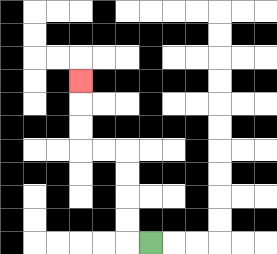{'start': '[6, 10]', 'end': '[3, 3]', 'path_directions': 'L,U,U,U,U,L,L,U,U,U', 'path_coordinates': '[[6, 10], [5, 10], [5, 9], [5, 8], [5, 7], [5, 6], [4, 6], [3, 6], [3, 5], [3, 4], [3, 3]]'}